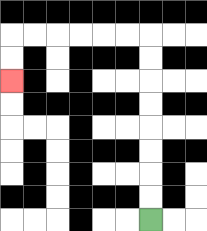{'start': '[6, 9]', 'end': '[0, 3]', 'path_directions': 'U,U,U,U,U,U,U,U,L,L,L,L,L,L,D,D', 'path_coordinates': '[[6, 9], [6, 8], [6, 7], [6, 6], [6, 5], [6, 4], [6, 3], [6, 2], [6, 1], [5, 1], [4, 1], [3, 1], [2, 1], [1, 1], [0, 1], [0, 2], [0, 3]]'}